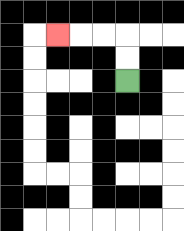{'start': '[5, 3]', 'end': '[2, 1]', 'path_directions': 'U,U,L,L,L', 'path_coordinates': '[[5, 3], [5, 2], [5, 1], [4, 1], [3, 1], [2, 1]]'}